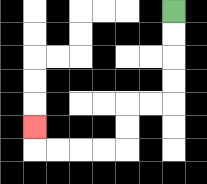{'start': '[7, 0]', 'end': '[1, 5]', 'path_directions': 'D,D,D,D,L,L,D,D,L,L,L,L,U', 'path_coordinates': '[[7, 0], [7, 1], [7, 2], [7, 3], [7, 4], [6, 4], [5, 4], [5, 5], [5, 6], [4, 6], [3, 6], [2, 6], [1, 6], [1, 5]]'}